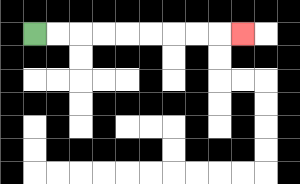{'start': '[1, 1]', 'end': '[10, 1]', 'path_directions': 'R,R,R,R,R,R,R,R,R', 'path_coordinates': '[[1, 1], [2, 1], [3, 1], [4, 1], [5, 1], [6, 1], [7, 1], [8, 1], [9, 1], [10, 1]]'}